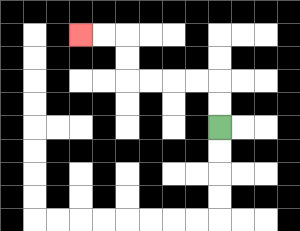{'start': '[9, 5]', 'end': '[3, 1]', 'path_directions': 'U,U,L,L,L,L,U,U,L,L', 'path_coordinates': '[[9, 5], [9, 4], [9, 3], [8, 3], [7, 3], [6, 3], [5, 3], [5, 2], [5, 1], [4, 1], [3, 1]]'}